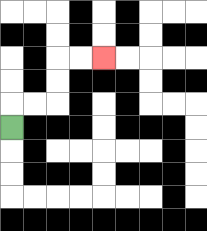{'start': '[0, 5]', 'end': '[4, 2]', 'path_directions': 'U,R,R,U,U,R,R', 'path_coordinates': '[[0, 5], [0, 4], [1, 4], [2, 4], [2, 3], [2, 2], [3, 2], [4, 2]]'}